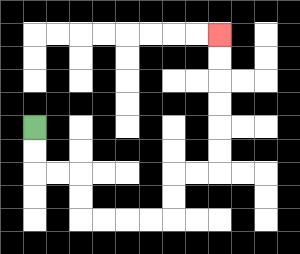{'start': '[1, 5]', 'end': '[9, 1]', 'path_directions': 'D,D,R,R,D,D,R,R,R,R,U,U,R,R,U,U,U,U,U,U', 'path_coordinates': '[[1, 5], [1, 6], [1, 7], [2, 7], [3, 7], [3, 8], [3, 9], [4, 9], [5, 9], [6, 9], [7, 9], [7, 8], [7, 7], [8, 7], [9, 7], [9, 6], [9, 5], [9, 4], [9, 3], [9, 2], [9, 1]]'}